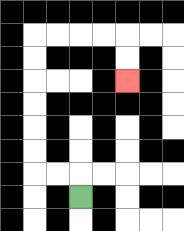{'start': '[3, 8]', 'end': '[5, 3]', 'path_directions': 'U,L,L,U,U,U,U,U,U,R,R,R,R,D,D', 'path_coordinates': '[[3, 8], [3, 7], [2, 7], [1, 7], [1, 6], [1, 5], [1, 4], [1, 3], [1, 2], [1, 1], [2, 1], [3, 1], [4, 1], [5, 1], [5, 2], [5, 3]]'}